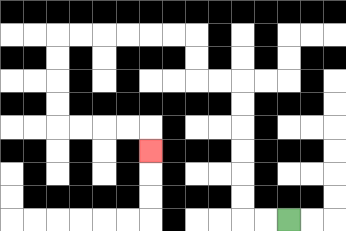{'start': '[12, 9]', 'end': '[6, 6]', 'path_directions': 'L,L,U,U,U,U,U,U,L,L,U,U,L,L,L,L,L,L,D,D,D,D,R,R,R,R,D', 'path_coordinates': '[[12, 9], [11, 9], [10, 9], [10, 8], [10, 7], [10, 6], [10, 5], [10, 4], [10, 3], [9, 3], [8, 3], [8, 2], [8, 1], [7, 1], [6, 1], [5, 1], [4, 1], [3, 1], [2, 1], [2, 2], [2, 3], [2, 4], [2, 5], [3, 5], [4, 5], [5, 5], [6, 5], [6, 6]]'}